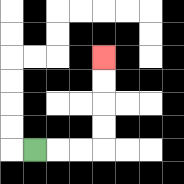{'start': '[1, 6]', 'end': '[4, 2]', 'path_directions': 'R,R,R,U,U,U,U', 'path_coordinates': '[[1, 6], [2, 6], [3, 6], [4, 6], [4, 5], [4, 4], [4, 3], [4, 2]]'}